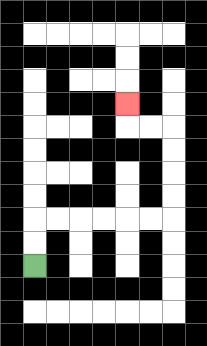{'start': '[1, 11]', 'end': '[5, 4]', 'path_directions': 'U,U,R,R,R,R,R,R,U,U,U,U,L,L,U', 'path_coordinates': '[[1, 11], [1, 10], [1, 9], [2, 9], [3, 9], [4, 9], [5, 9], [6, 9], [7, 9], [7, 8], [7, 7], [7, 6], [7, 5], [6, 5], [5, 5], [5, 4]]'}